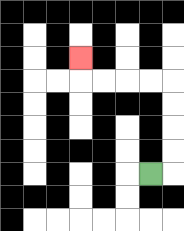{'start': '[6, 7]', 'end': '[3, 2]', 'path_directions': 'R,U,U,U,U,L,L,L,L,U', 'path_coordinates': '[[6, 7], [7, 7], [7, 6], [7, 5], [7, 4], [7, 3], [6, 3], [5, 3], [4, 3], [3, 3], [3, 2]]'}